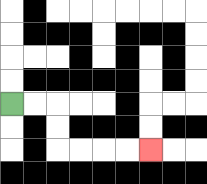{'start': '[0, 4]', 'end': '[6, 6]', 'path_directions': 'R,R,D,D,R,R,R,R', 'path_coordinates': '[[0, 4], [1, 4], [2, 4], [2, 5], [2, 6], [3, 6], [4, 6], [5, 6], [6, 6]]'}